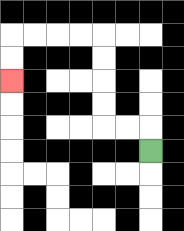{'start': '[6, 6]', 'end': '[0, 3]', 'path_directions': 'U,L,L,U,U,U,U,L,L,L,L,D,D', 'path_coordinates': '[[6, 6], [6, 5], [5, 5], [4, 5], [4, 4], [4, 3], [4, 2], [4, 1], [3, 1], [2, 1], [1, 1], [0, 1], [0, 2], [0, 3]]'}